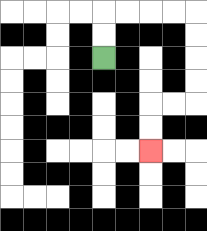{'start': '[4, 2]', 'end': '[6, 6]', 'path_directions': 'U,U,R,R,R,R,D,D,D,D,L,L,D,D', 'path_coordinates': '[[4, 2], [4, 1], [4, 0], [5, 0], [6, 0], [7, 0], [8, 0], [8, 1], [8, 2], [8, 3], [8, 4], [7, 4], [6, 4], [6, 5], [6, 6]]'}